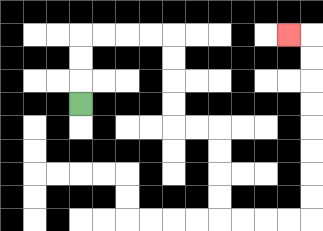{'start': '[3, 4]', 'end': '[12, 1]', 'path_directions': 'U,U,U,R,R,R,R,D,D,D,D,R,R,D,D,D,D,R,R,R,R,U,U,U,U,U,U,U,U,L', 'path_coordinates': '[[3, 4], [3, 3], [3, 2], [3, 1], [4, 1], [5, 1], [6, 1], [7, 1], [7, 2], [7, 3], [7, 4], [7, 5], [8, 5], [9, 5], [9, 6], [9, 7], [9, 8], [9, 9], [10, 9], [11, 9], [12, 9], [13, 9], [13, 8], [13, 7], [13, 6], [13, 5], [13, 4], [13, 3], [13, 2], [13, 1], [12, 1]]'}